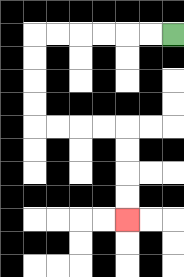{'start': '[7, 1]', 'end': '[5, 9]', 'path_directions': 'L,L,L,L,L,L,D,D,D,D,R,R,R,R,D,D,D,D', 'path_coordinates': '[[7, 1], [6, 1], [5, 1], [4, 1], [3, 1], [2, 1], [1, 1], [1, 2], [1, 3], [1, 4], [1, 5], [2, 5], [3, 5], [4, 5], [5, 5], [5, 6], [5, 7], [5, 8], [5, 9]]'}